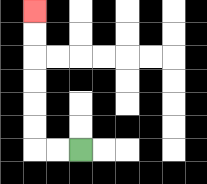{'start': '[3, 6]', 'end': '[1, 0]', 'path_directions': 'L,L,U,U,U,U,U,U', 'path_coordinates': '[[3, 6], [2, 6], [1, 6], [1, 5], [1, 4], [1, 3], [1, 2], [1, 1], [1, 0]]'}